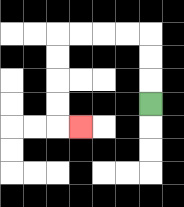{'start': '[6, 4]', 'end': '[3, 5]', 'path_directions': 'U,U,U,L,L,L,L,D,D,D,D,R', 'path_coordinates': '[[6, 4], [6, 3], [6, 2], [6, 1], [5, 1], [4, 1], [3, 1], [2, 1], [2, 2], [2, 3], [2, 4], [2, 5], [3, 5]]'}